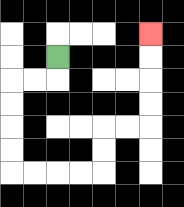{'start': '[2, 2]', 'end': '[6, 1]', 'path_directions': 'D,L,L,D,D,D,D,R,R,R,R,U,U,R,R,U,U,U,U', 'path_coordinates': '[[2, 2], [2, 3], [1, 3], [0, 3], [0, 4], [0, 5], [0, 6], [0, 7], [1, 7], [2, 7], [3, 7], [4, 7], [4, 6], [4, 5], [5, 5], [6, 5], [6, 4], [6, 3], [6, 2], [6, 1]]'}